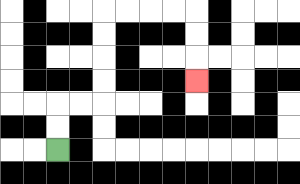{'start': '[2, 6]', 'end': '[8, 3]', 'path_directions': 'U,U,R,R,U,U,U,U,R,R,R,R,D,D,D', 'path_coordinates': '[[2, 6], [2, 5], [2, 4], [3, 4], [4, 4], [4, 3], [4, 2], [4, 1], [4, 0], [5, 0], [6, 0], [7, 0], [8, 0], [8, 1], [8, 2], [8, 3]]'}